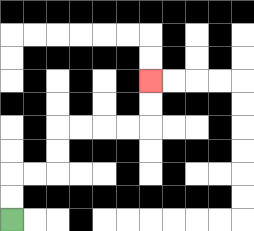{'start': '[0, 9]', 'end': '[6, 3]', 'path_directions': 'U,U,R,R,U,U,R,R,R,R,U,U', 'path_coordinates': '[[0, 9], [0, 8], [0, 7], [1, 7], [2, 7], [2, 6], [2, 5], [3, 5], [4, 5], [5, 5], [6, 5], [6, 4], [6, 3]]'}